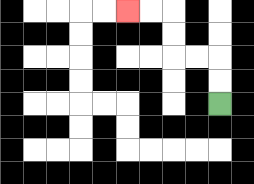{'start': '[9, 4]', 'end': '[5, 0]', 'path_directions': 'U,U,L,L,U,U,L,L', 'path_coordinates': '[[9, 4], [9, 3], [9, 2], [8, 2], [7, 2], [7, 1], [7, 0], [6, 0], [5, 0]]'}